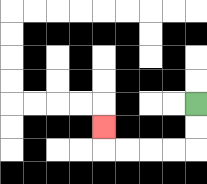{'start': '[8, 4]', 'end': '[4, 5]', 'path_directions': 'D,D,L,L,L,L,U', 'path_coordinates': '[[8, 4], [8, 5], [8, 6], [7, 6], [6, 6], [5, 6], [4, 6], [4, 5]]'}